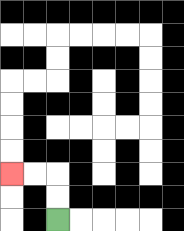{'start': '[2, 9]', 'end': '[0, 7]', 'path_directions': 'U,U,L,L', 'path_coordinates': '[[2, 9], [2, 8], [2, 7], [1, 7], [0, 7]]'}